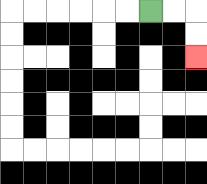{'start': '[6, 0]', 'end': '[8, 2]', 'path_directions': 'R,R,D,D', 'path_coordinates': '[[6, 0], [7, 0], [8, 0], [8, 1], [8, 2]]'}